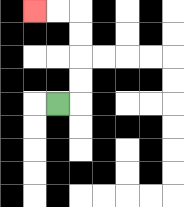{'start': '[2, 4]', 'end': '[1, 0]', 'path_directions': 'R,U,U,U,U,L,L', 'path_coordinates': '[[2, 4], [3, 4], [3, 3], [3, 2], [3, 1], [3, 0], [2, 0], [1, 0]]'}